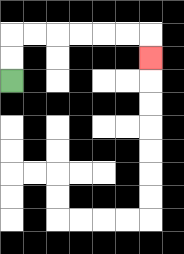{'start': '[0, 3]', 'end': '[6, 2]', 'path_directions': 'U,U,R,R,R,R,R,R,D', 'path_coordinates': '[[0, 3], [0, 2], [0, 1], [1, 1], [2, 1], [3, 1], [4, 1], [5, 1], [6, 1], [6, 2]]'}